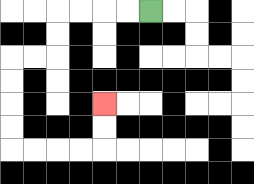{'start': '[6, 0]', 'end': '[4, 4]', 'path_directions': 'L,L,L,L,D,D,L,L,D,D,D,D,R,R,R,R,U,U', 'path_coordinates': '[[6, 0], [5, 0], [4, 0], [3, 0], [2, 0], [2, 1], [2, 2], [1, 2], [0, 2], [0, 3], [0, 4], [0, 5], [0, 6], [1, 6], [2, 6], [3, 6], [4, 6], [4, 5], [4, 4]]'}